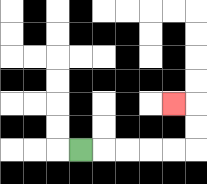{'start': '[3, 6]', 'end': '[7, 4]', 'path_directions': 'R,R,R,R,R,U,U,L', 'path_coordinates': '[[3, 6], [4, 6], [5, 6], [6, 6], [7, 6], [8, 6], [8, 5], [8, 4], [7, 4]]'}